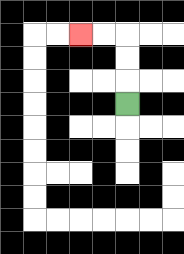{'start': '[5, 4]', 'end': '[3, 1]', 'path_directions': 'U,U,U,L,L', 'path_coordinates': '[[5, 4], [5, 3], [5, 2], [5, 1], [4, 1], [3, 1]]'}